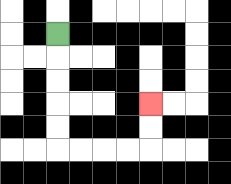{'start': '[2, 1]', 'end': '[6, 4]', 'path_directions': 'D,D,D,D,D,R,R,R,R,U,U', 'path_coordinates': '[[2, 1], [2, 2], [2, 3], [2, 4], [2, 5], [2, 6], [3, 6], [4, 6], [5, 6], [6, 6], [6, 5], [6, 4]]'}